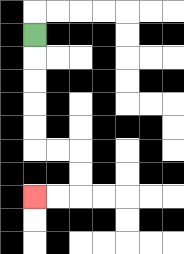{'start': '[1, 1]', 'end': '[1, 8]', 'path_directions': 'D,D,D,D,D,R,R,D,D,L,L', 'path_coordinates': '[[1, 1], [1, 2], [1, 3], [1, 4], [1, 5], [1, 6], [2, 6], [3, 6], [3, 7], [3, 8], [2, 8], [1, 8]]'}